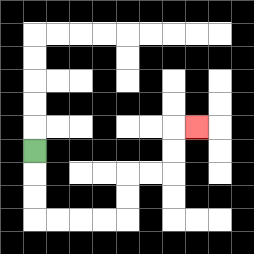{'start': '[1, 6]', 'end': '[8, 5]', 'path_directions': 'D,D,D,R,R,R,R,U,U,R,R,U,U,R', 'path_coordinates': '[[1, 6], [1, 7], [1, 8], [1, 9], [2, 9], [3, 9], [4, 9], [5, 9], [5, 8], [5, 7], [6, 7], [7, 7], [7, 6], [7, 5], [8, 5]]'}